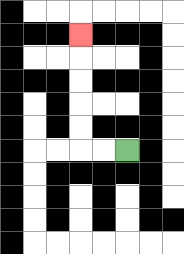{'start': '[5, 6]', 'end': '[3, 1]', 'path_directions': 'L,L,U,U,U,U,U', 'path_coordinates': '[[5, 6], [4, 6], [3, 6], [3, 5], [3, 4], [3, 3], [3, 2], [3, 1]]'}